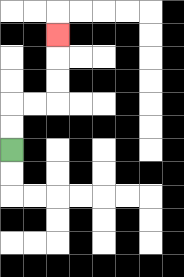{'start': '[0, 6]', 'end': '[2, 1]', 'path_directions': 'U,U,R,R,U,U,U', 'path_coordinates': '[[0, 6], [0, 5], [0, 4], [1, 4], [2, 4], [2, 3], [2, 2], [2, 1]]'}